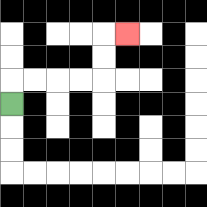{'start': '[0, 4]', 'end': '[5, 1]', 'path_directions': 'U,R,R,R,R,U,U,R', 'path_coordinates': '[[0, 4], [0, 3], [1, 3], [2, 3], [3, 3], [4, 3], [4, 2], [4, 1], [5, 1]]'}